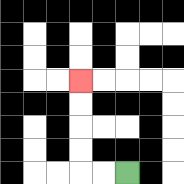{'start': '[5, 7]', 'end': '[3, 3]', 'path_directions': 'L,L,U,U,U,U', 'path_coordinates': '[[5, 7], [4, 7], [3, 7], [3, 6], [3, 5], [3, 4], [3, 3]]'}